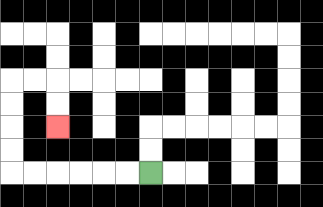{'start': '[6, 7]', 'end': '[2, 5]', 'path_directions': 'L,L,L,L,L,L,U,U,U,U,R,R,D,D', 'path_coordinates': '[[6, 7], [5, 7], [4, 7], [3, 7], [2, 7], [1, 7], [0, 7], [0, 6], [0, 5], [0, 4], [0, 3], [1, 3], [2, 3], [2, 4], [2, 5]]'}